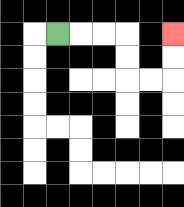{'start': '[2, 1]', 'end': '[7, 1]', 'path_directions': 'R,R,R,D,D,R,R,U,U', 'path_coordinates': '[[2, 1], [3, 1], [4, 1], [5, 1], [5, 2], [5, 3], [6, 3], [7, 3], [7, 2], [7, 1]]'}